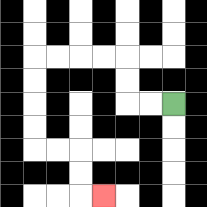{'start': '[7, 4]', 'end': '[4, 8]', 'path_directions': 'L,L,U,U,L,L,L,L,D,D,D,D,R,R,D,D,R', 'path_coordinates': '[[7, 4], [6, 4], [5, 4], [5, 3], [5, 2], [4, 2], [3, 2], [2, 2], [1, 2], [1, 3], [1, 4], [1, 5], [1, 6], [2, 6], [3, 6], [3, 7], [3, 8], [4, 8]]'}